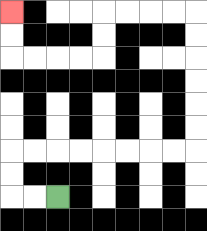{'start': '[2, 8]', 'end': '[0, 0]', 'path_directions': 'L,L,U,U,R,R,R,R,R,R,R,R,U,U,U,U,U,U,L,L,L,L,D,D,L,L,L,L,U,U', 'path_coordinates': '[[2, 8], [1, 8], [0, 8], [0, 7], [0, 6], [1, 6], [2, 6], [3, 6], [4, 6], [5, 6], [6, 6], [7, 6], [8, 6], [8, 5], [8, 4], [8, 3], [8, 2], [8, 1], [8, 0], [7, 0], [6, 0], [5, 0], [4, 0], [4, 1], [4, 2], [3, 2], [2, 2], [1, 2], [0, 2], [0, 1], [0, 0]]'}